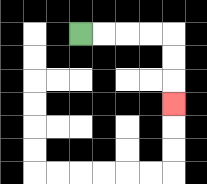{'start': '[3, 1]', 'end': '[7, 4]', 'path_directions': 'R,R,R,R,D,D,D', 'path_coordinates': '[[3, 1], [4, 1], [5, 1], [6, 1], [7, 1], [7, 2], [7, 3], [7, 4]]'}